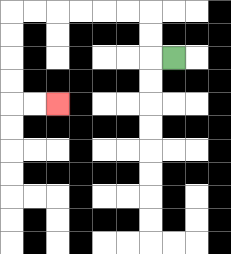{'start': '[7, 2]', 'end': '[2, 4]', 'path_directions': 'L,U,U,L,L,L,L,L,L,D,D,D,D,R,R', 'path_coordinates': '[[7, 2], [6, 2], [6, 1], [6, 0], [5, 0], [4, 0], [3, 0], [2, 0], [1, 0], [0, 0], [0, 1], [0, 2], [0, 3], [0, 4], [1, 4], [2, 4]]'}